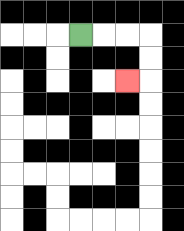{'start': '[3, 1]', 'end': '[5, 3]', 'path_directions': 'R,R,R,D,D,L', 'path_coordinates': '[[3, 1], [4, 1], [5, 1], [6, 1], [6, 2], [6, 3], [5, 3]]'}